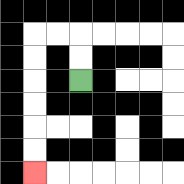{'start': '[3, 3]', 'end': '[1, 7]', 'path_directions': 'U,U,L,L,D,D,D,D,D,D', 'path_coordinates': '[[3, 3], [3, 2], [3, 1], [2, 1], [1, 1], [1, 2], [1, 3], [1, 4], [1, 5], [1, 6], [1, 7]]'}